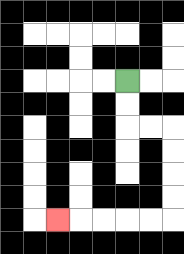{'start': '[5, 3]', 'end': '[2, 9]', 'path_directions': 'D,D,R,R,D,D,D,D,L,L,L,L,L', 'path_coordinates': '[[5, 3], [5, 4], [5, 5], [6, 5], [7, 5], [7, 6], [7, 7], [7, 8], [7, 9], [6, 9], [5, 9], [4, 9], [3, 9], [2, 9]]'}